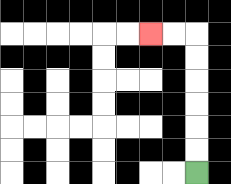{'start': '[8, 7]', 'end': '[6, 1]', 'path_directions': 'U,U,U,U,U,U,L,L', 'path_coordinates': '[[8, 7], [8, 6], [8, 5], [8, 4], [8, 3], [8, 2], [8, 1], [7, 1], [6, 1]]'}